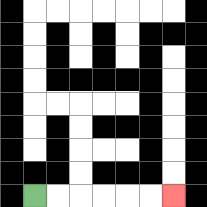{'start': '[1, 8]', 'end': '[7, 8]', 'path_directions': 'R,R,R,R,R,R', 'path_coordinates': '[[1, 8], [2, 8], [3, 8], [4, 8], [5, 8], [6, 8], [7, 8]]'}